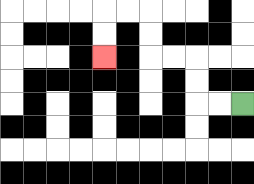{'start': '[10, 4]', 'end': '[4, 2]', 'path_directions': 'L,L,U,U,L,L,U,U,L,L,D,D', 'path_coordinates': '[[10, 4], [9, 4], [8, 4], [8, 3], [8, 2], [7, 2], [6, 2], [6, 1], [6, 0], [5, 0], [4, 0], [4, 1], [4, 2]]'}